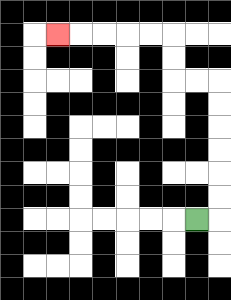{'start': '[8, 9]', 'end': '[2, 1]', 'path_directions': 'R,U,U,U,U,U,U,L,L,U,U,L,L,L,L,L', 'path_coordinates': '[[8, 9], [9, 9], [9, 8], [9, 7], [9, 6], [9, 5], [9, 4], [9, 3], [8, 3], [7, 3], [7, 2], [7, 1], [6, 1], [5, 1], [4, 1], [3, 1], [2, 1]]'}